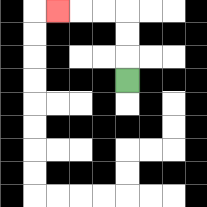{'start': '[5, 3]', 'end': '[2, 0]', 'path_directions': 'U,U,U,L,L,L', 'path_coordinates': '[[5, 3], [5, 2], [5, 1], [5, 0], [4, 0], [3, 0], [2, 0]]'}